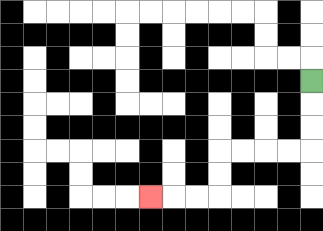{'start': '[13, 3]', 'end': '[6, 8]', 'path_directions': 'D,D,D,L,L,L,L,D,D,L,L,L', 'path_coordinates': '[[13, 3], [13, 4], [13, 5], [13, 6], [12, 6], [11, 6], [10, 6], [9, 6], [9, 7], [9, 8], [8, 8], [7, 8], [6, 8]]'}